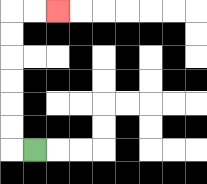{'start': '[1, 6]', 'end': '[2, 0]', 'path_directions': 'L,U,U,U,U,U,U,R,R', 'path_coordinates': '[[1, 6], [0, 6], [0, 5], [0, 4], [0, 3], [0, 2], [0, 1], [0, 0], [1, 0], [2, 0]]'}